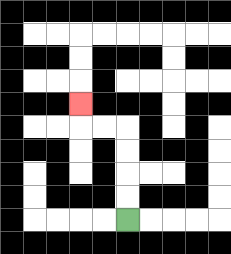{'start': '[5, 9]', 'end': '[3, 4]', 'path_directions': 'U,U,U,U,L,L,U', 'path_coordinates': '[[5, 9], [5, 8], [5, 7], [5, 6], [5, 5], [4, 5], [3, 5], [3, 4]]'}